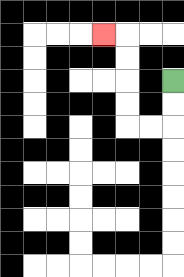{'start': '[7, 3]', 'end': '[4, 1]', 'path_directions': 'D,D,L,L,U,U,U,U,L', 'path_coordinates': '[[7, 3], [7, 4], [7, 5], [6, 5], [5, 5], [5, 4], [5, 3], [5, 2], [5, 1], [4, 1]]'}